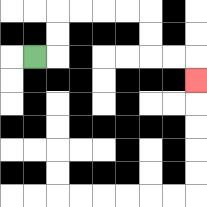{'start': '[1, 2]', 'end': '[8, 3]', 'path_directions': 'R,U,U,R,R,R,R,D,D,R,R,D', 'path_coordinates': '[[1, 2], [2, 2], [2, 1], [2, 0], [3, 0], [4, 0], [5, 0], [6, 0], [6, 1], [6, 2], [7, 2], [8, 2], [8, 3]]'}